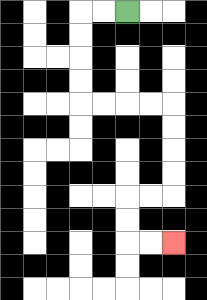{'start': '[5, 0]', 'end': '[7, 10]', 'path_directions': 'L,L,D,D,D,D,R,R,R,R,D,D,D,D,L,L,D,D,R,R', 'path_coordinates': '[[5, 0], [4, 0], [3, 0], [3, 1], [3, 2], [3, 3], [3, 4], [4, 4], [5, 4], [6, 4], [7, 4], [7, 5], [7, 6], [7, 7], [7, 8], [6, 8], [5, 8], [5, 9], [5, 10], [6, 10], [7, 10]]'}